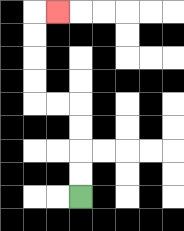{'start': '[3, 8]', 'end': '[2, 0]', 'path_directions': 'U,U,U,U,L,L,U,U,U,U,R', 'path_coordinates': '[[3, 8], [3, 7], [3, 6], [3, 5], [3, 4], [2, 4], [1, 4], [1, 3], [1, 2], [1, 1], [1, 0], [2, 0]]'}